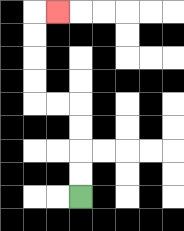{'start': '[3, 8]', 'end': '[2, 0]', 'path_directions': 'U,U,U,U,L,L,U,U,U,U,R', 'path_coordinates': '[[3, 8], [3, 7], [3, 6], [3, 5], [3, 4], [2, 4], [1, 4], [1, 3], [1, 2], [1, 1], [1, 0], [2, 0]]'}